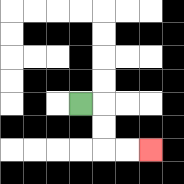{'start': '[3, 4]', 'end': '[6, 6]', 'path_directions': 'R,D,D,R,R', 'path_coordinates': '[[3, 4], [4, 4], [4, 5], [4, 6], [5, 6], [6, 6]]'}